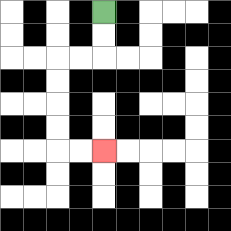{'start': '[4, 0]', 'end': '[4, 6]', 'path_directions': 'D,D,L,L,D,D,D,D,R,R', 'path_coordinates': '[[4, 0], [4, 1], [4, 2], [3, 2], [2, 2], [2, 3], [2, 4], [2, 5], [2, 6], [3, 6], [4, 6]]'}